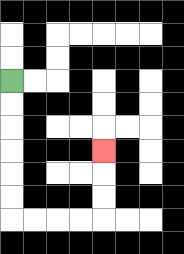{'start': '[0, 3]', 'end': '[4, 6]', 'path_directions': 'D,D,D,D,D,D,R,R,R,R,U,U,U', 'path_coordinates': '[[0, 3], [0, 4], [0, 5], [0, 6], [0, 7], [0, 8], [0, 9], [1, 9], [2, 9], [3, 9], [4, 9], [4, 8], [4, 7], [4, 6]]'}